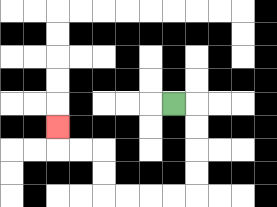{'start': '[7, 4]', 'end': '[2, 5]', 'path_directions': 'R,D,D,D,D,L,L,L,L,U,U,L,L,U', 'path_coordinates': '[[7, 4], [8, 4], [8, 5], [8, 6], [8, 7], [8, 8], [7, 8], [6, 8], [5, 8], [4, 8], [4, 7], [4, 6], [3, 6], [2, 6], [2, 5]]'}